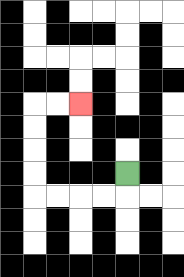{'start': '[5, 7]', 'end': '[3, 4]', 'path_directions': 'D,L,L,L,L,U,U,U,U,R,R', 'path_coordinates': '[[5, 7], [5, 8], [4, 8], [3, 8], [2, 8], [1, 8], [1, 7], [1, 6], [1, 5], [1, 4], [2, 4], [3, 4]]'}